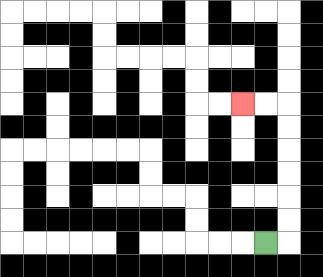{'start': '[11, 10]', 'end': '[10, 4]', 'path_directions': 'R,U,U,U,U,U,U,L,L', 'path_coordinates': '[[11, 10], [12, 10], [12, 9], [12, 8], [12, 7], [12, 6], [12, 5], [12, 4], [11, 4], [10, 4]]'}